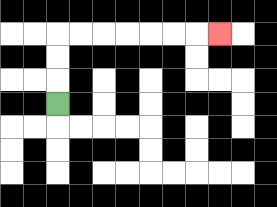{'start': '[2, 4]', 'end': '[9, 1]', 'path_directions': 'U,U,U,R,R,R,R,R,R,R', 'path_coordinates': '[[2, 4], [2, 3], [2, 2], [2, 1], [3, 1], [4, 1], [5, 1], [6, 1], [7, 1], [8, 1], [9, 1]]'}